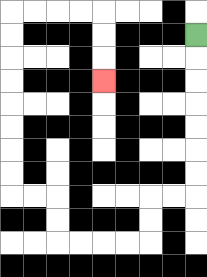{'start': '[8, 1]', 'end': '[4, 3]', 'path_directions': 'D,D,D,D,D,D,D,L,L,D,D,L,L,L,L,U,U,L,L,U,U,U,U,U,U,U,U,R,R,R,R,D,D,D', 'path_coordinates': '[[8, 1], [8, 2], [8, 3], [8, 4], [8, 5], [8, 6], [8, 7], [8, 8], [7, 8], [6, 8], [6, 9], [6, 10], [5, 10], [4, 10], [3, 10], [2, 10], [2, 9], [2, 8], [1, 8], [0, 8], [0, 7], [0, 6], [0, 5], [0, 4], [0, 3], [0, 2], [0, 1], [0, 0], [1, 0], [2, 0], [3, 0], [4, 0], [4, 1], [4, 2], [4, 3]]'}